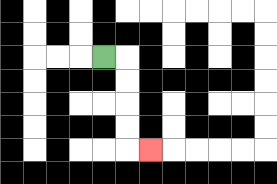{'start': '[4, 2]', 'end': '[6, 6]', 'path_directions': 'R,D,D,D,D,R', 'path_coordinates': '[[4, 2], [5, 2], [5, 3], [5, 4], [5, 5], [5, 6], [6, 6]]'}